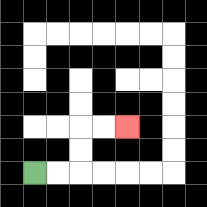{'start': '[1, 7]', 'end': '[5, 5]', 'path_directions': 'R,R,U,U,R,R', 'path_coordinates': '[[1, 7], [2, 7], [3, 7], [3, 6], [3, 5], [4, 5], [5, 5]]'}